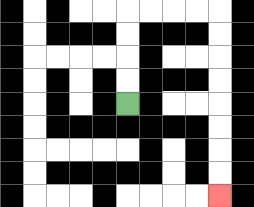{'start': '[5, 4]', 'end': '[9, 8]', 'path_directions': 'U,U,U,U,R,R,R,R,D,D,D,D,D,D,D,D', 'path_coordinates': '[[5, 4], [5, 3], [5, 2], [5, 1], [5, 0], [6, 0], [7, 0], [8, 0], [9, 0], [9, 1], [9, 2], [9, 3], [9, 4], [9, 5], [9, 6], [9, 7], [9, 8]]'}